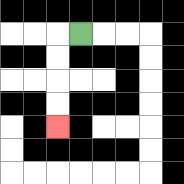{'start': '[3, 1]', 'end': '[2, 5]', 'path_directions': 'L,D,D,D,D', 'path_coordinates': '[[3, 1], [2, 1], [2, 2], [2, 3], [2, 4], [2, 5]]'}